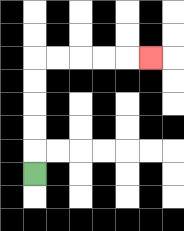{'start': '[1, 7]', 'end': '[6, 2]', 'path_directions': 'U,U,U,U,U,R,R,R,R,R', 'path_coordinates': '[[1, 7], [1, 6], [1, 5], [1, 4], [1, 3], [1, 2], [2, 2], [3, 2], [4, 2], [5, 2], [6, 2]]'}